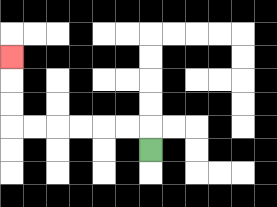{'start': '[6, 6]', 'end': '[0, 2]', 'path_directions': 'U,L,L,L,L,L,L,U,U,U', 'path_coordinates': '[[6, 6], [6, 5], [5, 5], [4, 5], [3, 5], [2, 5], [1, 5], [0, 5], [0, 4], [0, 3], [0, 2]]'}